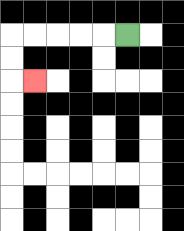{'start': '[5, 1]', 'end': '[1, 3]', 'path_directions': 'L,L,L,L,L,D,D,R', 'path_coordinates': '[[5, 1], [4, 1], [3, 1], [2, 1], [1, 1], [0, 1], [0, 2], [0, 3], [1, 3]]'}